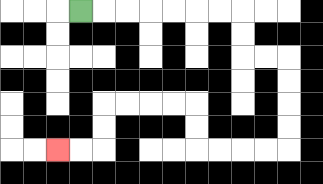{'start': '[3, 0]', 'end': '[2, 6]', 'path_directions': 'R,R,R,R,R,R,R,D,D,R,R,D,D,D,D,L,L,L,L,U,U,L,L,L,L,D,D,L,L', 'path_coordinates': '[[3, 0], [4, 0], [5, 0], [6, 0], [7, 0], [8, 0], [9, 0], [10, 0], [10, 1], [10, 2], [11, 2], [12, 2], [12, 3], [12, 4], [12, 5], [12, 6], [11, 6], [10, 6], [9, 6], [8, 6], [8, 5], [8, 4], [7, 4], [6, 4], [5, 4], [4, 4], [4, 5], [4, 6], [3, 6], [2, 6]]'}